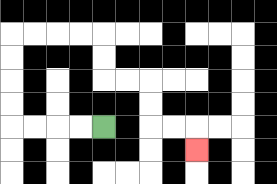{'start': '[4, 5]', 'end': '[8, 6]', 'path_directions': 'L,L,L,L,U,U,U,U,R,R,R,R,D,D,R,R,D,D,R,R,D', 'path_coordinates': '[[4, 5], [3, 5], [2, 5], [1, 5], [0, 5], [0, 4], [0, 3], [0, 2], [0, 1], [1, 1], [2, 1], [3, 1], [4, 1], [4, 2], [4, 3], [5, 3], [6, 3], [6, 4], [6, 5], [7, 5], [8, 5], [8, 6]]'}